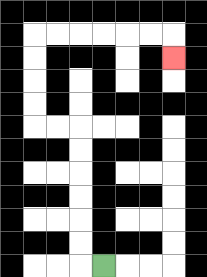{'start': '[4, 11]', 'end': '[7, 2]', 'path_directions': 'L,U,U,U,U,U,U,L,L,U,U,U,U,R,R,R,R,R,R,D', 'path_coordinates': '[[4, 11], [3, 11], [3, 10], [3, 9], [3, 8], [3, 7], [3, 6], [3, 5], [2, 5], [1, 5], [1, 4], [1, 3], [1, 2], [1, 1], [2, 1], [3, 1], [4, 1], [5, 1], [6, 1], [7, 1], [7, 2]]'}